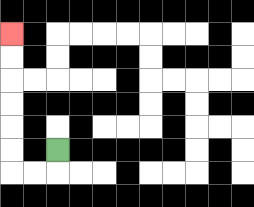{'start': '[2, 6]', 'end': '[0, 1]', 'path_directions': 'D,L,L,U,U,U,U,U,U', 'path_coordinates': '[[2, 6], [2, 7], [1, 7], [0, 7], [0, 6], [0, 5], [0, 4], [0, 3], [0, 2], [0, 1]]'}